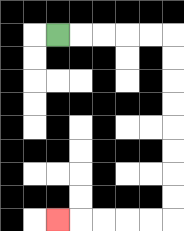{'start': '[2, 1]', 'end': '[2, 9]', 'path_directions': 'R,R,R,R,R,D,D,D,D,D,D,D,D,L,L,L,L,L', 'path_coordinates': '[[2, 1], [3, 1], [4, 1], [5, 1], [6, 1], [7, 1], [7, 2], [7, 3], [7, 4], [7, 5], [7, 6], [7, 7], [7, 8], [7, 9], [6, 9], [5, 9], [4, 9], [3, 9], [2, 9]]'}